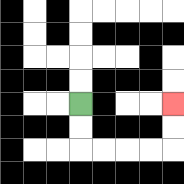{'start': '[3, 4]', 'end': '[7, 4]', 'path_directions': 'D,D,R,R,R,R,U,U', 'path_coordinates': '[[3, 4], [3, 5], [3, 6], [4, 6], [5, 6], [6, 6], [7, 6], [7, 5], [7, 4]]'}